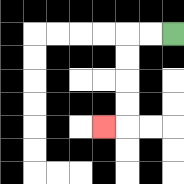{'start': '[7, 1]', 'end': '[4, 5]', 'path_directions': 'L,L,D,D,D,D,L', 'path_coordinates': '[[7, 1], [6, 1], [5, 1], [5, 2], [5, 3], [5, 4], [5, 5], [4, 5]]'}